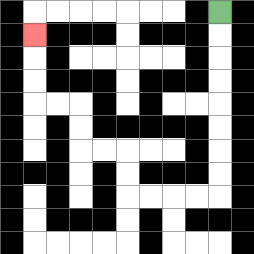{'start': '[9, 0]', 'end': '[1, 1]', 'path_directions': 'D,D,D,D,D,D,D,D,L,L,L,L,U,U,L,L,U,U,L,L,U,U,U', 'path_coordinates': '[[9, 0], [9, 1], [9, 2], [9, 3], [9, 4], [9, 5], [9, 6], [9, 7], [9, 8], [8, 8], [7, 8], [6, 8], [5, 8], [5, 7], [5, 6], [4, 6], [3, 6], [3, 5], [3, 4], [2, 4], [1, 4], [1, 3], [1, 2], [1, 1]]'}